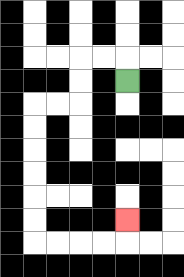{'start': '[5, 3]', 'end': '[5, 9]', 'path_directions': 'U,L,L,D,D,L,L,D,D,D,D,D,D,R,R,R,R,U', 'path_coordinates': '[[5, 3], [5, 2], [4, 2], [3, 2], [3, 3], [3, 4], [2, 4], [1, 4], [1, 5], [1, 6], [1, 7], [1, 8], [1, 9], [1, 10], [2, 10], [3, 10], [4, 10], [5, 10], [5, 9]]'}